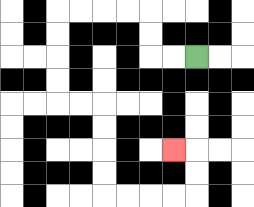{'start': '[8, 2]', 'end': '[7, 6]', 'path_directions': 'L,L,U,U,L,L,L,L,D,D,D,D,R,R,D,D,D,D,R,R,R,R,U,U,L', 'path_coordinates': '[[8, 2], [7, 2], [6, 2], [6, 1], [6, 0], [5, 0], [4, 0], [3, 0], [2, 0], [2, 1], [2, 2], [2, 3], [2, 4], [3, 4], [4, 4], [4, 5], [4, 6], [4, 7], [4, 8], [5, 8], [6, 8], [7, 8], [8, 8], [8, 7], [8, 6], [7, 6]]'}